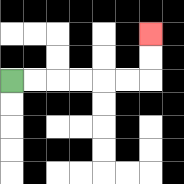{'start': '[0, 3]', 'end': '[6, 1]', 'path_directions': 'R,R,R,R,R,R,U,U', 'path_coordinates': '[[0, 3], [1, 3], [2, 3], [3, 3], [4, 3], [5, 3], [6, 3], [6, 2], [6, 1]]'}